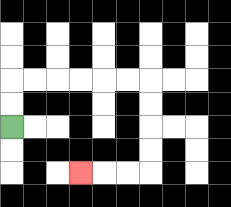{'start': '[0, 5]', 'end': '[3, 7]', 'path_directions': 'U,U,R,R,R,R,R,R,D,D,D,D,L,L,L', 'path_coordinates': '[[0, 5], [0, 4], [0, 3], [1, 3], [2, 3], [3, 3], [4, 3], [5, 3], [6, 3], [6, 4], [6, 5], [6, 6], [6, 7], [5, 7], [4, 7], [3, 7]]'}